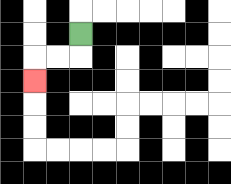{'start': '[3, 1]', 'end': '[1, 3]', 'path_directions': 'D,L,L,D', 'path_coordinates': '[[3, 1], [3, 2], [2, 2], [1, 2], [1, 3]]'}